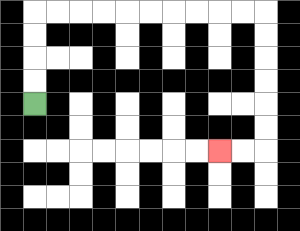{'start': '[1, 4]', 'end': '[9, 6]', 'path_directions': 'U,U,U,U,R,R,R,R,R,R,R,R,R,R,D,D,D,D,D,D,L,L', 'path_coordinates': '[[1, 4], [1, 3], [1, 2], [1, 1], [1, 0], [2, 0], [3, 0], [4, 0], [5, 0], [6, 0], [7, 0], [8, 0], [9, 0], [10, 0], [11, 0], [11, 1], [11, 2], [11, 3], [11, 4], [11, 5], [11, 6], [10, 6], [9, 6]]'}